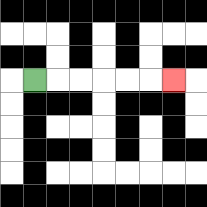{'start': '[1, 3]', 'end': '[7, 3]', 'path_directions': 'R,R,R,R,R,R', 'path_coordinates': '[[1, 3], [2, 3], [3, 3], [4, 3], [5, 3], [6, 3], [7, 3]]'}